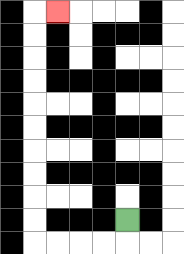{'start': '[5, 9]', 'end': '[2, 0]', 'path_directions': 'D,L,L,L,L,U,U,U,U,U,U,U,U,U,U,R', 'path_coordinates': '[[5, 9], [5, 10], [4, 10], [3, 10], [2, 10], [1, 10], [1, 9], [1, 8], [1, 7], [1, 6], [1, 5], [1, 4], [1, 3], [1, 2], [1, 1], [1, 0], [2, 0]]'}